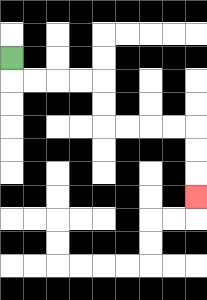{'start': '[0, 2]', 'end': '[8, 8]', 'path_directions': 'D,R,R,R,R,D,D,R,R,R,R,D,D,D', 'path_coordinates': '[[0, 2], [0, 3], [1, 3], [2, 3], [3, 3], [4, 3], [4, 4], [4, 5], [5, 5], [6, 5], [7, 5], [8, 5], [8, 6], [8, 7], [8, 8]]'}